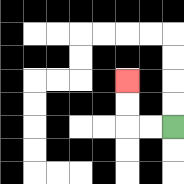{'start': '[7, 5]', 'end': '[5, 3]', 'path_directions': 'L,L,U,U', 'path_coordinates': '[[7, 5], [6, 5], [5, 5], [5, 4], [5, 3]]'}